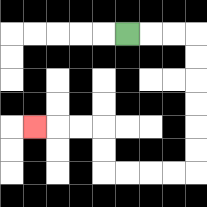{'start': '[5, 1]', 'end': '[1, 5]', 'path_directions': 'R,R,R,D,D,D,D,D,D,L,L,L,L,U,U,L,L,L', 'path_coordinates': '[[5, 1], [6, 1], [7, 1], [8, 1], [8, 2], [8, 3], [8, 4], [8, 5], [8, 6], [8, 7], [7, 7], [6, 7], [5, 7], [4, 7], [4, 6], [4, 5], [3, 5], [2, 5], [1, 5]]'}